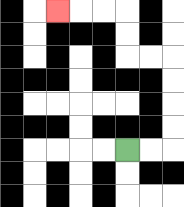{'start': '[5, 6]', 'end': '[2, 0]', 'path_directions': 'R,R,U,U,U,U,L,L,U,U,L,L,L', 'path_coordinates': '[[5, 6], [6, 6], [7, 6], [7, 5], [7, 4], [7, 3], [7, 2], [6, 2], [5, 2], [5, 1], [5, 0], [4, 0], [3, 0], [2, 0]]'}